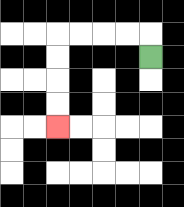{'start': '[6, 2]', 'end': '[2, 5]', 'path_directions': 'U,L,L,L,L,D,D,D,D', 'path_coordinates': '[[6, 2], [6, 1], [5, 1], [4, 1], [3, 1], [2, 1], [2, 2], [2, 3], [2, 4], [2, 5]]'}